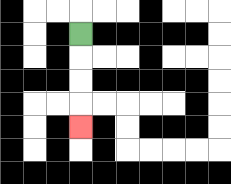{'start': '[3, 1]', 'end': '[3, 5]', 'path_directions': 'D,D,D,D', 'path_coordinates': '[[3, 1], [3, 2], [3, 3], [3, 4], [3, 5]]'}